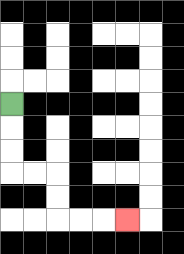{'start': '[0, 4]', 'end': '[5, 9]', 'path_directions': 'D,D,D,R,R,D,D,R,R,R', 'path_coordinates': '[[0, 4], [0, 5], [0, 6], [0, 7], [1, 7], [2, 7], [2, 8], [2, 9], [3, 9], [4, 9], [5, 9]]'}